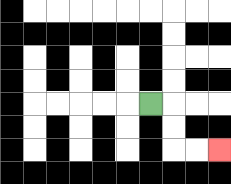{'start': '[6, 4]', 'end': '[9, 6]', 'path_directions': 'R,D,D,R,R', 'path_coordinates': '[[6, 4], [7, 4], [7, 5], [7, 6], [8, 6], [9, 6]]'}